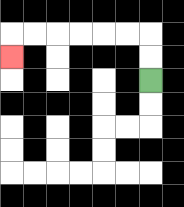{'start': '[6, 3]', 'end': '[0, 2]', 'path_directions': 'U,U,L,L,L,L,L,L,D', 'path_coordinates': '[[6, 3], [6, 2], [6, 1], [5, 1], [4, 1], [3, 1], [2, 1], [1, 1], [0, 1], [0, 2]]'}